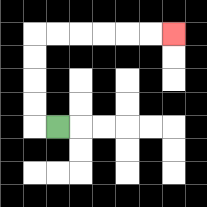{'start': '[2, 5]', 'end': '[7, 1]', 'path_directions': 'L,U,U,U,U,R,R,R,R,R,R', 'path_coordinates': '[[2, 5], [1, 5], [1, 4], [1, 3], [1, 2], [1, 1], [2, 1], [3, 1], [4, 1], [5, 1], [6, 1], [7, 1]]'}